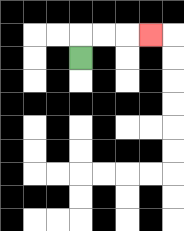{'start': '[3, 2]', 'end': '[6, 1]', 'path_directions': 'U,R,R,R', 'path_coordinates': '[[3, 2], [3, 1], [4, 1], [5, 1], [6, 1]]'}